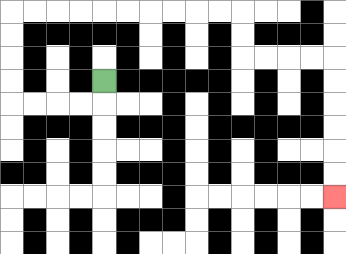{'start': '[4, 3]', 'end': '[14, 8]', 'path_directions': 'D,L,L,L,L,U,U,U,U,R,R,R,R,R,R,R,R,R,R,D,D,R,R,R,R,D,D,D,D,D,D', 'path_coordinates': '[[4, 3], [4, 4], [3, 4], [2, 4], [1, 4], [0, 4], [0, 3], [0, 2], [0, 1], [0, 0], [1, 0], [2, 0], [3, 0], [4, 0], [5, 0], [6, 0], [7, 0], [8, 0], [9, 0], [10, 0], [10, 1], [10, 2], [11, 2], [12, 2], [13, 2], [14, 2], [14, 3], [14, 4], [14, 5], [14, 6], [14, 7], [14, 8]]'}